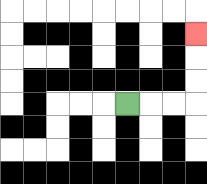{'start': '[5, 4]', 'end': '[8, 1]', 'path_directions': 'R,R,R,U,U,U', 'path_coordinates': '[[5, 4], [6, 4], [7, 4], [8, 4], [8, 3], [8, 2], [8, 1]]'}